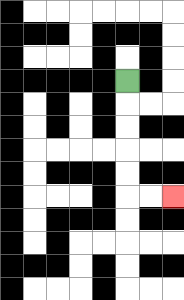{'start': '[5, 3]', 'end': '[7, 8]', 'path_directions': 'D,D,D,D,D,R,R', 'path_coordinates': '[[5, 3], [5, 4], [5, 5], [5, 6], [5, 7], [5, 8], [6, 8], [7, 8]]'}